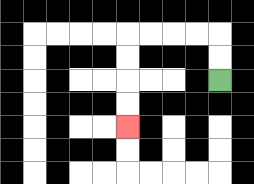{'start': '[9, 3]', 'end': '[5, 5]', 'path_directions': 'U,U,L,L,L,L,D,D,D,D', 'path_coordinates': '[[9, 3], [9, 2], [9, 1], [8, 1], [7, 1], [6, 1], [5, 1], [5, 2], [5, 3], [5, 4], [5, 5]]'}